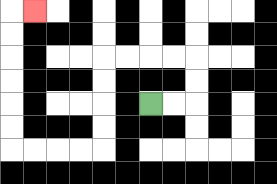{'start': '[6, 4]', 'end': '[1, 0]', 'path_directions': 'R,R,U,U,L,L,L,L,D,D,D,D,L,L,L,L,U,U,U,U,U,U,R', 'path_coordinates': '[[6, 4], [7, 4], [8, 4], [8, 3], [8, 2], [7, 2], [6, 2], [5, 2], [4, 2], [4, 3], [4, 4], [4, 5], [4, 6], [3, 6], [2, 6], [1, 6], [0, 6], [0, 5], [0, 4], [0, 3], [0, 2], [0, 1], [0, 0], [1, 0]]'}